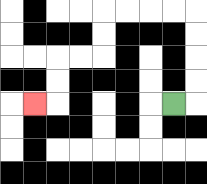{'start': '[7, 4]', 'end': '[1, 4]', 'path_directions': 'R,U,U,U,U,L,L,L,L,D,D,L,L,D,D,L', 'path_coordinates': '[[7, 4], [8, 4], [8, 3], [8, 2], [8, 1], [8, 0], [7, 0], [6, 0], [5, 0], [4, 0], [4, 1], [4, 2], [3, 2], [2, 2], [2, 3], [2, 4], [1, 4]]'}